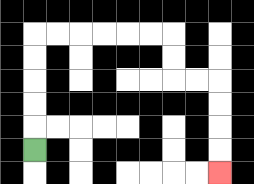{'start': '[1, 6]', 'end': '[9, 7]', 'path_directions': 'U,U,U,U,U,R,R,R,R,R,R,D,D,R,R,D,D,D,D', 'path_coordinates': '[[1, 6], [1, 5], [1, 4], [1, 3], [1, 2], [1, 1], [2, 1], [3, 1], [4, 1], [5, 1], [6, 1], [7, 1], [7, 2], [7, 3], [8, 3], [9, 3], [9, 4], [9, 5], [9, 6], [9, 7]]'}